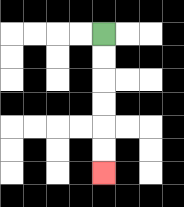{'start': '[4, 1]', 'end': '[4, 7]', 'path_directions': 'D,D,D,D,D,D', 'path_coordinates': '[[4, 1], [4, 2], [4, 3], [4, 4], [4, 5], [4, 6], [4, 7]]'}